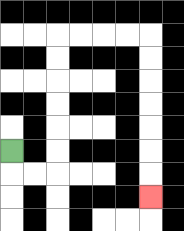{'start': '[0, 6]', 'end': '[6, 8]', 'path_directions': 'D,R,R,U,U,U,U,U,U,R,R,R,R,D,D,D,D,D,D,D', 'path_coordinates': '[[0, 6], [0, 7], [1, 7], [2, 7], [2, 6], [2, 5], [2, 4], [2, 3], [2, 2], [2, 1], [3, 1], [4, 1], [5, 1], [6, 1], [6, 2], [6, 3], [6, 4], [6, 5], [6, 6], [6, 7], [6, 8]]'}